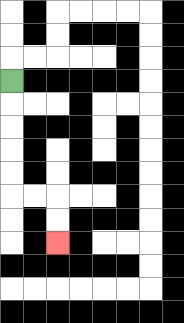{'start': '[0, 3]', 'end': '[2, 10]', 'path_directions': 'D,D,D,D,D,R,R,D,D', 'path_coordinates': '[[0, 3], [0, 4], [0, 5], [0, 6], [0, 7], [0, 8], [1, 8], [2, 8], [2, 9], [2, 10]]'}